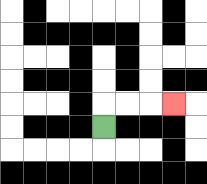{'start': '[4, 5]', 'end': '[7, 4]', 'path_directions': 'U,R,R,R', 'path_coordinates': '[[4, 5], [4, 4], [5, 4], [6, 4], [7, 4]]'}